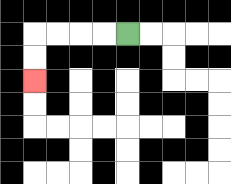{'start': '[5, 1]', 'end': '[1, 3]', 'path_directions': 'L,L,L,L,D,D', 'path_coordinates': '[[5, 1], [4, 1], [3, 1], [2, 1], [1, 1], [1, 2], [1, 3]]'}